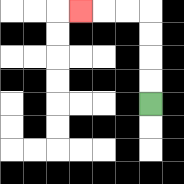{'start': '[6, 4]', 'end': '[3, 0]', 'path_directions': 'U,U,U,U,L,L,L', 'path_coordinates': '[[6, 4], [6, 3], [6, 2], [6, 1], [6, 0], [5, 0], [4, 0], [3, 0]]'}